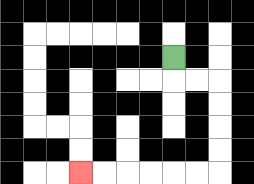{'start': '[7, 2]', 'end': '[3, 7]', 'path_directions': 'D,R,R,D,D,D,D,L,L,L,L,L,L', 'path_coordinates': '[[7, 2], [7, 3], [8, 3], [9, 3], [9, 4], [9, 5], [9, 6], [9, 7], [8, 7], [7, 7], [6, 7], [5, 7], [4, 7], [3, 7]]'}